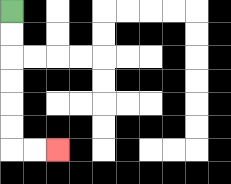{'start': '[0, 0]', 'end': '[2, 6]', 'path_directions': 'D,D,D,D,D,D,R,R', 'path_coordinates': '[[0, 0], [0, 1], [0, 2], [0, 3], [0, 4], [0, 5], [0, 6], [1, 6], [2, 6]]'}